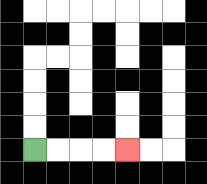{'start': '[1, 6]', 'end': '[5, 6]', 'path_directions': 'R,R,R,R', 'path_coordinates': '[[1, 6], [2, 6], [3, 6], [4, 6], [5, 6]]'}